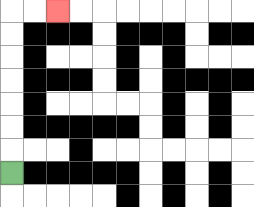{'start': '[0, 7]', 'end': '[2, 0]', 'path_directions': 'U,U,U,U,U,U,U,R,R', 'path_coordinates': '[[0, 7], [0, 6], [0, 5], [0, 4], [0, 3], [0, 2], [0, 1], [0, 0], [1, 0], [2, 0]]'}